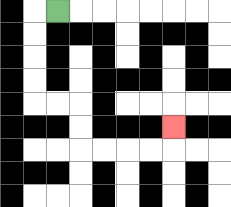{'start': '[2, 0]', 'end': '[7, 5]', 'path_directions': 'L,D,D,D,D,R,R,D,D,R,R,R,R,U', 'path_coordinates': '[[2, 0], [1, 0], [1, 1], [1, 2], [1, 3], [1, 4], [2, 4], [3, 4], [3, 5], [3, 6], [4, 6], [5, 6], [6, 6], [7, 6], [7, 5]]'}